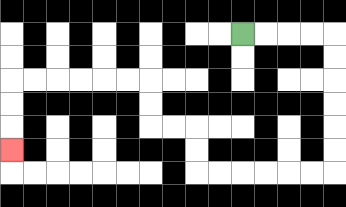{'start': '[10, 1]', 'end': '[0, 6]', 'path_directions': 'R,R,R,R,D,D,D,D,D,D,L,L,L,L,L,L,U,U,L,L,U,U,L,L,L,L,L,L,D,D,D', 'path_coordinates': '[[10, 1], [11, 1], [12, 1], [13, 1], [14, 1], [14, 2], [14, 3], [14, 4], [14, 5], [14, 6], [14, 7], [13, 7], [12, 7], [11, 7], [10, 7], [9, 7], [8, 7], [8, 6], [8, 5], [7, 5], [6, 5], [6, 4], [6, 3], [5, 3], [4, 3], [3, 3], [2, 3], [1, 3], [0, 3], [0, 4], [0, 5], [0, 6]]'}